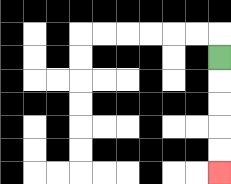{'start': '[9, 2]', 'end': '[9, 7]', 'path_directions': 'D,D,D,D,D', 'path_coordinates': '[[9, 2], [9, 3], [9, 4], [9, 5], [9, 6], [9, 7]]'}